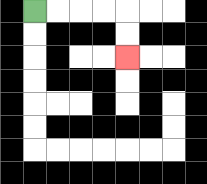{'start': '[1, 0]', 'end': '[5, 2]', 'path_directions': 'R,R,R,R,D,D', 'path_coordinates': '[[1, 0], [2, 0], [3, 0], [4, 0], [5, 0], [5, 1], [5, 2]]'}